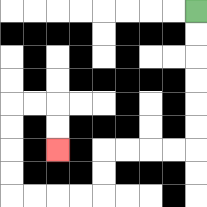{'start': '[8, 0]', 'end': '[2, 6]', 'path_directions': 'D,D,D,D,D,D,L,L,L,L,D,D,L,L,L,L,U,U,U,U,R,R,D,D', 'path_coordinates': '[[8, 0], [8, 1], [8, 2], [8, 3], [8, 4], [8, 5], [8, 6], [7, 6], [6, 6], [5, 6], [4, 6], [4, 7], [4, 8], [3, 8], [2, 8], [1, 8], [0, 8], [0, 7], [0, 6], [0, 5], [0, 4], [1, 4], [2, 4], [2, 5], [2, 6]]'}